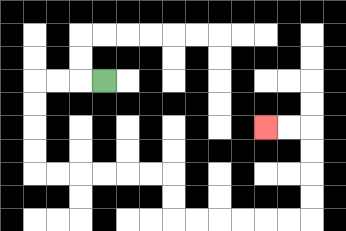{'start': '[4, 3]', 'end': '[11, 5]', 'path_directions': 'L,L,L,D,D,D,D,R,R,R,R,R,R,D,D,R,R,R,R,R,R,U,U,U,U,L,L', 'path_coordinates': '[[4, 3], [3, 3], [2, 3], [1, 3], [1, 4], [1, 5], [1, 6], [1, 7], [2, 7], [3, 7], [4, 7], [5, 7], [6, 7], [7, 7], [7, 8], [7, 9], [8, 9], [9, 9], [10, 9], [11, 9], [12, 9], [13, 9], [13, 8], [13, 7], [13, 6], [13, 5], [12, 5], [11, 5]]'}